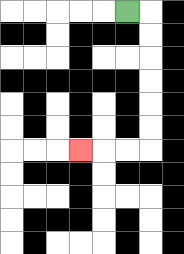{'start': '[5, 0]', 'end': '[3, 6]', 'path_directions': 'R,D,D,D,D,D,D,L,L,L', 'path_coordinates': '[[5, 0], [6, 0], [6, 1], [6, 2], [6, 3], [6, 4], [6, 5], [6, 6], [5, 6], [4, 6], [3, 6]]'}